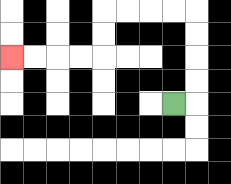{'start': '[7, 4]', 'end': '[0, 2]', 'path_directions': 'R,U,U,U,U,L,L,L,L,D,D,L,L,L,L', 'path_coordinates': '[[7, 4], [8, 4], [8, 3], [8, 2], [8, 1], [8, 0], [7, 0], [6, 0], [5, 0], [4, 0], [4, 1], [4, 2], [3, 2], [2, 2], [1, 2], [0, 2]]'}